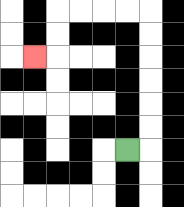{'start': '[5, 6]', 'end': '[1, 2]', 'path_directions': 'R,U,U,U,U,U,U,L,L,L,L,D,D,L', 'path_coordinates': '[[5, 6], [6, 6], [6, 5], [6, 4], [6, 3], [6, 2], [6, 1], [6, 0], [5, 0], [4, 0], [3, 0], [2, 0], [2, 1], [2, 2], [1, 2]]'}